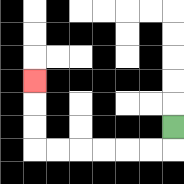{'start': '[7, 5]', 'end': '[1, 3]', 'path_directions': 'D,L,L,L,L,L,L,U,U,U', 'path_coordinates': '[[7, 5], [7, 6], [6, 6], [5, 6], [4, 6], [3, 6], [2, 6], [1, 6], [1, 5], [1, 4], [1, 3]]'}